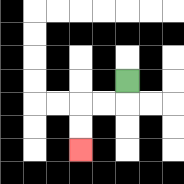{'start': '[5, 3]', 'end': '[3, 6]', 'path_directions': 'D,L,L,D,D', 'path_coordinates': '[[5, 3], [5, 4], [4, 4], [3, 4], [3, 5], [3, 6]]'}